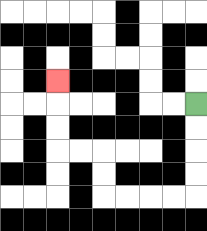{'start': '[8, 4]', 'end': '[2, 3]', 'path_directions': 'D,D,D,D,L,L,L,L,U,U,L,L,U,U,U', 'path_coordinates': '[[8, 4], [8, 5], [8, 6], [8, 7], [8, 8], [7, 8], [6, 8], [5, 8], [4, 8], [4, 7], [4, 6], [3, 6], [2, 6], [2, 5], [2, 4], [2, 3]]'}